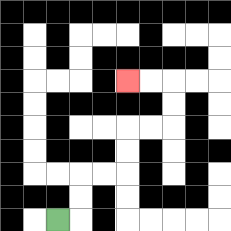{'start': '[2, 9]', 'end': '[5, 3]', 'path_directions': 'R,U,U,R,R,U,U,R,R,U,U,L,L', 'path_coordinates': '[[2, 9], [3, 9], [3, 8], [3, 7], [4, 7], [5, 7], [5, 6], [5, 5], [6, 5], [7, 5], [7, 4], [7, 3], [6, 3], [5, 3]]'}